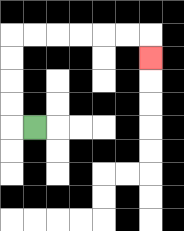{'start': '[1, 5]', 'end': '[6, 2]', 'path_directions': 'L,U,U,U,U,R,R,R,R,R,R,D', 'path_coordinates': '[[1, 5], [0, 5], [0, 4], [0, 3], [0, 2], [0, 1], [1, 1], [2, 1], [3, 1], [4, 1], [5, 1], [6, 1], [6, 2]]'}